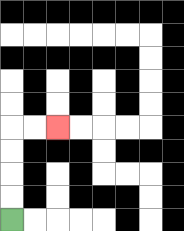{'start': '[0, 9]', 'end': '[2, 5]', 'path_directions': 'U,U,U,U,R,R', 'path_coordinates': '[[0, 9], [0, 8], [0, 7], [0, 6], [0, 5], [1, 5], [2, 5]]'}